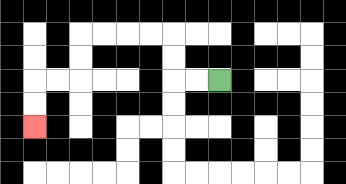{'start': '[9, 3]', 'end': '[1, 5]', 'path_directions': 'L,L,U,U,L,L,L,L,D,D,L,L,D,D', 'path_coordinates': '[[9, 3], [8, 3], [7, 3], [7, 2], [7, 1], [6, 1], [5, 1], [4, 1], [3, 1], [3, 2], [3, 3], [2, 3], [1, 3], [1, 4], [1, 5]]'}